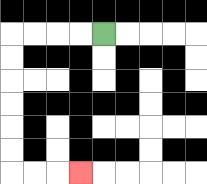{'start': '[4, 1]', 'end': '[3, 7]', 'path_directions': 'L,L,L,L,D,D,D,D,D,D,R,R,R', 'path_coordinates': '[[4, 1], [3, 1], [2, 1], [1, 1], [0, 1], [0, 2], [0, 3], [0, 4], [0, 5], [0, 6], [0, 7], [1, 7], [2, 7], [3, 7]]'}